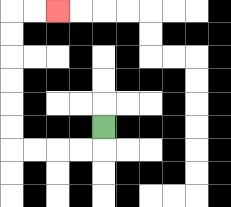{'start': '[4, 5]', 'end': '[2, 0]', 'path_directions': 'D,L,L,L,L,U,U,U,U,U,U,R,R', 'path_coordinates': '[[4, 5], [4, 6], [3, 6], [2, 6], [1, 6], [0, 6], [0, 5], [0, 4], [0, 3], [0, 2], [0, 1], [0, 0], [1, 0], [2, 0]]'}